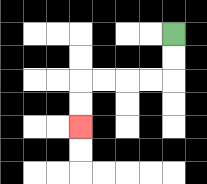{'start': '[7, 1]', 'end': '[3, 5]', 'path_directions': 'D,D,L,L,L,L,D,D', 'path_coordinates': '[[7, 1], [7, 2], [7, 3], [6, 3], [5, 3], [4, 3], [3, 3], [3, 4], [3, 5]]'}